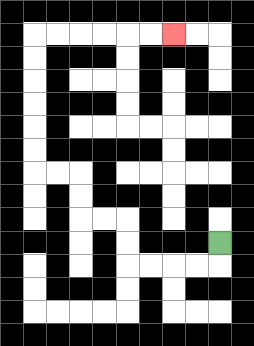{'start': '[9, 10]', 'end': '[7, 1]', 'path_directions': 'D,L,L,L,L,U,U,L,L,U,U,L,L,U,U,U,U,U,U,R,R,R,R,R,R', 'path_coordinates': '[[9, 10], [9, 11], [8, 11], [7, 11], [6, 11], [5, 11], [5, 10], [5, 9], [4, 9], [3, 9], [3, 8], [3, 7], [2, 7], [1, 7], [1, 6], [1, 5], [1, 4], [1, 3], [1, 2], [1, 1], [2, 1], [3, 1], [4, 1], [5, 1], [6, 1], [7, 1]]'}